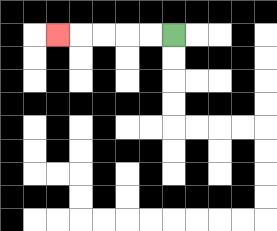{'start': '[7, 1]', 'end': '[2, 1]', 'path_directions': 'L,L,L,L,L', 'path_coordinates': '[[7, 1], [6, 1], [5, 1], [4, 1], [3, 1], [2, 1]]'}